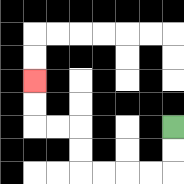{'start': '[7, 5]', 'end': '[1, 3]', 'path_directions': 'D,D,L,L,L,L,U,U,L,L,U,U', 'path_coordinates': '[[7, 5], [7, 6], [7, 7], [6, 7], [5, 7], [4, 7], [3, 7], [3, 6], [3, 5], [2, 5], [1, 5], [1, 4], [1, 3]]'}